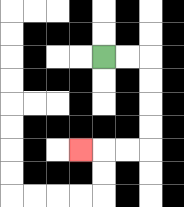{'start': '[4, 2]', 'end': '[3, 6]', 'path_directions': 'R,R,D,D,D,D,L,L,L', 'path_coordinates': '[[4, 2], [5, 2], [6, 2], [6, 3], [6, 4], [6, 5], [6, 6], [5, 6], [4, 6], [3, 6]]'}